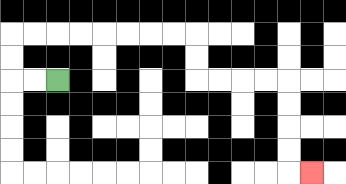{'start': '[2, 3]', 'end': '[13, 7]', 'path_directions': 'L,L,U,U,R,R,R,R,R,R,R,R,D,D,R,R,R,R,D,D,D,D,R', 'path_coordinates': '[[2, 3], [1, 3], [0, 3], [0, 2], [0, 1], [1, 1], [2, 1], [3, 1], [4, 1], [5, 1], [6, 1], [7, 1], [8, 1], [8, 2], [8, 3], [9, 3], [10, 3], [11, 3], [12, 3], [12, 4], [12, 5], [12, 6], [12, 7], [13, 7]]'}